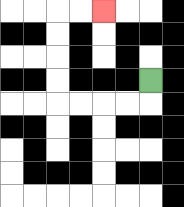{'start': '[6, 3]', 'end': '[4, 0]', 'path_directions': 'D,L,L,L,L,U,U,U,U,R,R', 'path_coordinates': '[[6, 3], [6, 4], [5, 4], [4, 4], [3, 4], [2, 4], [2, 3], [2, 2], [2, 1], [2, 0], [3, 0], [4, 0]]'}